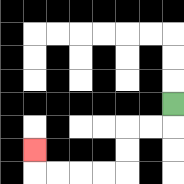{'start': '[7, 4]', 'end': '[1, 6]', 'path_directions': 'D,L,L,D,D,L,L,L,L,U', 'path_coordinates': '[[7, 4], [7, 5], [6, 5], [5, 5], [5, 6], [5, 7], [4, 7], [3, 7], [2, 7], [1, 7], [1, 6]]'}